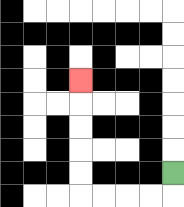{'start': '[7, 7]', 'end': '[3, 3]', 'path_directions': 'D,L,L,L,L,U,U,U,U,U', 'path_coordinates': '[[7, 7], [7, 8], [6, 8], [5, 8], [4, 8], [3, 8], [3, 7], [3, 6], [3, 5], [3, 4], [3, 3]]'}